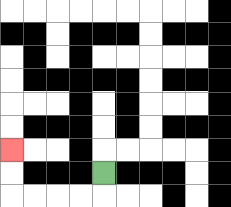{'start': '[4, 7]', 'end': '[0, 6]', 'path_directions': 'D,L,L,L,L,U,U', 'path_coordinates': '[[4, 7], [4, 8], [3, 8], [2, 8], [1, 8], [0, 8], [0, 7], [0, 6]]'}